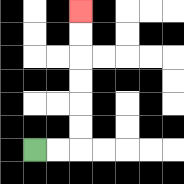{'start': '[1, 6]', 'end': '[3, 0]', 'path_directions': 'R,R,U,U,U,U,U,U', 'path_coordinates': '[[1, 6], [2, 6], [3, 6], [3, 5], [3, 4], [3, 3], [3, 2], [3, 1], [3, 0]]'}